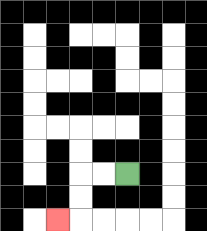{'start': '[5, 7]', 'end': '[2, 9]', 'path_directions': 'L,L,D,D,L', 'path_coordinates': '[[5, 7], [4, 7], [3, 7], [3, 8], [3, 9], [2, 9]]'}